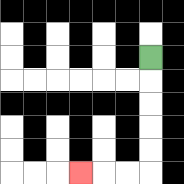{'start': '[6, 2]', 'end': '[3, 7]', 'path_directions': 'D,D,D,D,D,L,L,L', 'path_coordinates': '[[6, 2], [6, 3], [6, 4], [6, 5], [6, 6], [6, 7], [5, 7], [4, 7], [3, 7]]'}